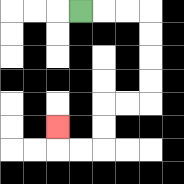{'start': '[3, 0]', 'end': '[2, 5]', 'path_directions': 'R,R,R,D,D,D,D,L,L,D,D,L,L,U', 'path_coordinates': '[[3, 0], [4, 0], [5, 0], [6, 0], [6, 1], [6, 2], [6, 3], [6, 4], [5, 4], [4, 4], [4, 5], [4, 6], [3, 6], [2, 6], [2, 5]]'}